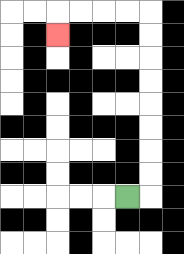{'start': '[5, 8]', 'end': '[2, 1]', 'path_directions': 'R,U,U,U,U,U,U,U,U,L,L,L,L,D', 'path_coordinates': '[[5, 8], [6, 8], [6, 7], [6, 6], [6, 5], [6, 4], [6, 3], [6, 2], [6, 1], [6, 0], [5, 0], [4, 0], [3, 0], [2, 0], [2, 1]]'}